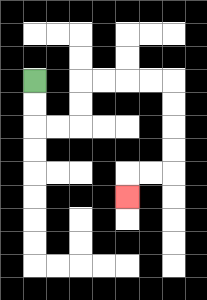{'start': '[1, 3]', 'end': '[5, 8]', 'path_directions': 'D,D,R,R,U,U,R,R,R,R,D,D,D,D,L,L,D', 'path_coordinates': '[[1, 3], [1, 4], [1, 5], [2, 5], [3, 5], [3, 4], [3, 3], [4, 3], [5, 3], [6, 3], [7, 3], [7, 4], [7, 5], [7, 6], [7, 7], [6, 7], [5, 7], [5, 8]]'}